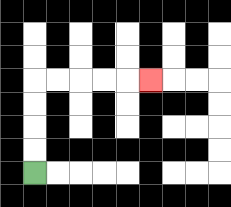{'start': '[1, 7]', 'end': '[6, 3]', 'path_directions': 'U,U,U,U,R,R,R,R,R', 'path_coordinates': '[[1, 7], [1, 6], [1, 5], [1, 4], [1, 3], [2, 3], [3, 3], [4, 3], [5, 3], [6, 3]]'}